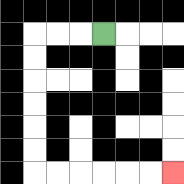{'start': '[4, 1]', 'end': '[7, 7]', 'path_directions': 'L,L,L,D,D,D,D,D,D,R,R,R,R,R,R', 'path_coordinates': '[[4, 1], [3, 1], [2, 1], [1, 1], [1, 2], [1, 3], [1, 4], [1, 5], [1, 6], [1, 7], [2, 7], [3, 7], [4, 7], [5, 7], [6, 7], [7, 7]]'}